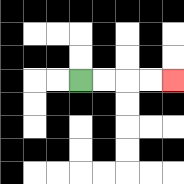{'start': '[3, 3]', 'end': '[7, 3]', 'path_directions': 'R,R,R,R', 'path_coordinates': '[[3, 3], [4, 3], [5, 3], [6, 3], [7, 3]]'}